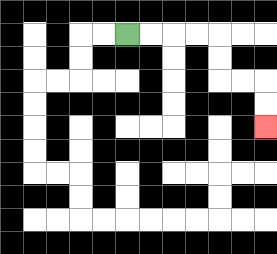{'start': '[5, 1]', 'end': '[11, 5]', 'path_directions': 'R,R,R,R,D,D,R,R,D,D', 'path_coordinates': '[[5, 1], [6, 1], [7, 1], [8, 1], [9, 1], [9, 2], [9, 3], [10, 3], [11, 3], [11, 4], [11, 5]]'}